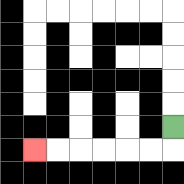{'start': '[7, 5]', 'end': '[1, 6]', 'path_directions': 'D,L,L,L,L,L,L', 'path_coordinates': '[[7, 5], [7, 6], [6, 6], [5, 6], [4, 6], [3, 6], [2, 6], [1, 6]]'}